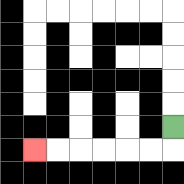{'start': '[7, 5]', 'end': '[1, 6]', 'path_directions': 'D,L,L,L,L,L,L', 'path_coordinates': '[[7, 5], [7, 6], [6, 6], [5, 6], [4, 6], [3, 6], [2, 6], [1, 6]]'}